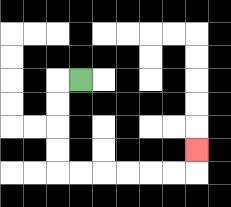{'start': '[3, 3]', 'end': '[8, 6]', 'path_directions': 'L,D,D,D,D,R,R,R,R,R,R,U', 'path_coordinates': '[[3, 3], [2, 3], [2, 4], [2, 5], [2, 6], [2, 7], [3, 7], [4, 7], [5, 7], [6, 7], [7, 7], [8, 7], [8, 6]]'}